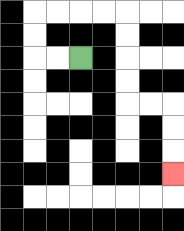{'start': '[3, 2]', 'end': '[7, 7]', 'path_directions': 'L,L,U,U,R,R,R,R,D,D,D,D,R,R,D,D,D', 'path_coordinates': '[[3, 2], [2, 2], [1, 2], [1, 1], [1, 0], [2, 0], [3, 0], [4, 0], [5, 0], [5, 1], [5, 2], [5, 3], [5, 4], [6, 4], [7, 4], [7, 5], [7, 6], [7, 7]]'}